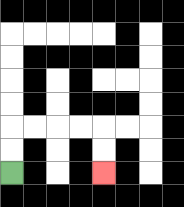{'start': '[0, 7]', 'end': '[4, 7]', 'path_directions': 'U,U,R,R,R,R,D,D', 'path_coordinates': '[[0, 7], [0, 6], [0, 5], [1, 5], [2, 5], [3, 5], [4, 5], [4, 6], [4, 7]]'}